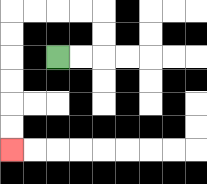{'start': '[2, 2]', 'end': '[0, 6]', 'path_directions': 'R,R,U,U,L,L,L,L,D,D,D,D,D,D', 'path_coordinates': '[[2, 2], [3, 2], [4, 2], [4, 1], [4, 0], [3, 0], [2, 0], [1, 0], [0, 0], [0, 1], [0, 2], [0, 3], [0, 4], [0, 5], [0, 6]]'}